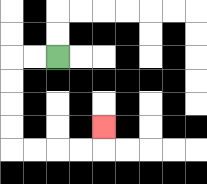{'start': '[2, 2]', 'end': '[4, 5]', 'path_directions': 'L,L,D,D,D,D,R,R,R,R,U', 'path_coordinates': '[[2, 2], [1, 2], [0, 2], [0, 3], [0, 4], [0, 5], [0, 6], [1, 6], [2, 6], [3, 6], [4, 6], [4, 5]]'}